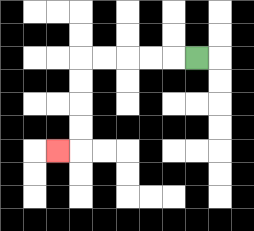{'start': '[8, 2]', 'end': '[2, 6]', 'path_directions': 'L,L,L,L,L,D,D,D,D,L', 'path_coordinates': '[[8, 2], [7, 2], [6, 2], [5, 2], [4, 2], [3, 2], [3, 3], [3, 4], [3, 5], [3, 6], [2, 6]]'}